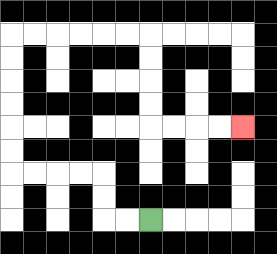{'start': '[6, 9]', 'end': '[10, 5]', 'path_directions': 'L,L,U,U,L,L,L,L,U,U,U,U,U,U,R,R,R,R,R,R,D,D,D,D,R,R,R,R', 'path_coordinates': '[[6, 9], [5, 9], [4, 9], [4, 8], [4, 7], [3, 7], [2, 7], [1, 7], [0, 7], [0, 6], [0, 5], [0, 4], [0, 3], [0, 2], [0, 1], [1, 1], [2, 1], [3, 1], [4, 1], [5, 1], [6, 1], [6, 2], [6, 3], [6, 4], [6, 5], [7, 5], [8, 5], [9, 5], [10, 5]]'}